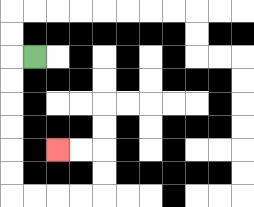{'start': '[1, 2]', 'end': '[2, 6]', 'path_directions': 'L,D,D,D,D,D,D,R,R,R,R,U,U,L,L', 'path_coordinates': '[[1, 2], [0, 2], [0, 3], [0, 4], [0, 5], [0, 6], [0, 7], [0, 8], [1, 8], [2, 8], [3, 8], [4, 8], [4, 7], [4, 6], [3, 6], [2, 6]]'}